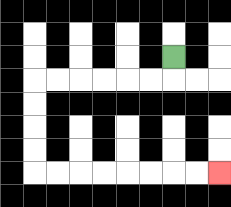{'start': '[7, 2]', 'end': '[9, 7]', 'path_directions': 'D,L,L,L,L,L,L,D,D,D,D,R,R,R,R,R,R,R,R', 'path_coordinates': '[[7, 2], [7, 3], [6, 3], [5, 3], [4, 3], [3, 3], [2, 3], [1, 3], [1, 4], [1, 5], [1, 6], [1, 7], [2, 7], [3, 7], [4, 7], [5, 7], [6, 7], [7, 7], [8, 7], [9, 7]]'}